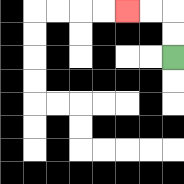{'start': '[7, 2]', 'end': '[5, 0]', 'path_directions': 'U,U,L,L', 'path_coordinates': '[[7, 2], [7, 1], [7, 0], [6, 0], [5, 0]]'}